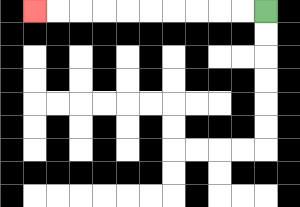{'start': '[11, 0]', 'end': '[1, 0]', 'path_directions': 'L,L,L,L,L,L,L,L,L,L', 'path_coordinates': '[[11, 0], [10, 0], [9, 0], [8, 0], [7, 0], [6, 0], [5, 0], [4, 0], [3, 0], [2, 0], [1, 0]]'}